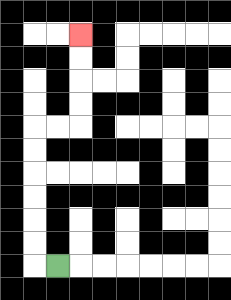{'start': '[2, 11]', 'end': '[3, 1]', 'path_directions': 'L,U,U,U,U,U,U,R,R,U,U,U,U', 'path_coordinates': '[[2, 11], [1, 11], [1, 10], [1, 9], [1, 8], [1, 7], [1, 6], [1, 5], [2, 5], [3, 5], [3, 4], [3, 3], [3, 2], [3, 1]]'}